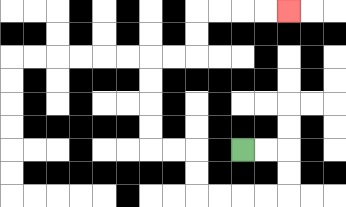{'start': '[10, 6]', 'end': '[12, 0]', 'path_directions': 'R,R,D,D,L,L,L,L,U,U,L,L,U,U,U,U,R,R,U,U,R,R,R,R', 'path_coordinates': '[[10, 6], [11, 6], [12, 6], [12, 7], [12, 8], [11, 8], [10, 8], [9, 8], [8, 8], [8, 7], [8, 6], [7, 6], [6, 6], [6, 5], [6, 4], [6, 3], [6, 2], [7, 2], [8, 2], [8, 1], [8, 0], [9, 0], [10, 0], [11, 0], [12, 0]]'}